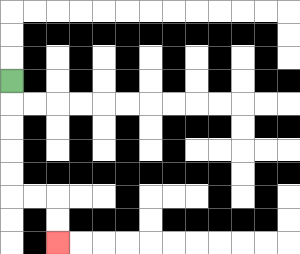{'start': '[0, 3]', 'end': '[2, 10]', 'path_directions': 'D,D,D,D,D,R,R,D,D', 'path_coordinates': '[[0, 3], [0, 4], [0, 5], [0, 6], [0, 7], [0, 8], [1, 8], [2, 8], [2, 9], [2, 10]]'}